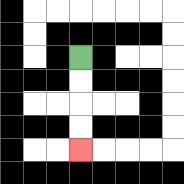{'start': '[3, 2]', 'end': '[3, 6]', 'path_directions': 'D,D,D,D', 'path_coordinates': '[[3, 2], [3, 3], [3, 4], [3, 5], [3, 6]]'}